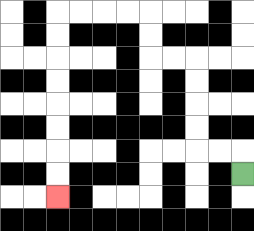{'start': '[10, 7]', 'end': '[2, 8]', 'path_directions': 'U,L,L,U,U,U,U,L,L,U,U,L,L,L,L,D,D,D,D,D,D,D,D', 'path_coordinates': '[[10, 7], [10, 6], [9, 6], [8, 6], [8, 5], [8, 4], [8, 3], [8, 2], [7, 2], [6, 2], [6, 1], [6, 0], [5, 0], [4, 0], [3, 0], [2, 0], [2, 1], [2, 2], [2, 3], [2, 4], [2, 5], [2, 6], [2, 7], [2, 8]]'}